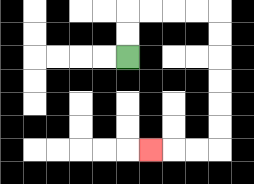{'start': '[5, 2]', 'end': '[6, 6]', 'path_directions': 'U,U,R,R,R,R,D,D,D,D,D,D,L,L,L', 'path_coordinates': '[[5, 2], [5, 1], [5, 0], [6, 0], [7, 0], [8, 0], [9, 0], [9, 1], [9, 2], [9, 3], [9, 4], [9, 5], [9, 6], [8, 6], [7, 6], [6, 6]]'}